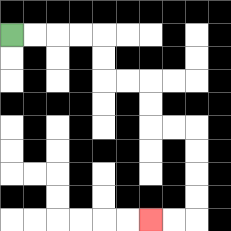{'start': '[0, 1]', 'end': '[6, 9]', 'path_directions': 'R,R,R,R,D,D,R,R,D,D,R,R,D,D,D,D,L,L', 'path_coordinates': '[[0, 1], [1, 1], [2, 1], [3, 1], [4, 1], [4, 2], [4, 3], [5, 3], [6, 3], [6, 4], [6, 5], [7, 5], [8, 5], [8, 6], [8, 7], [8, 8], [8, 9], [7, 9], [6, 9]]'}